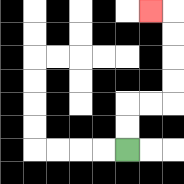{'start': '[5, 6]', 'end': '[6, 0]', 'path_directions': 'U,U,R,R,U,U,U,U,L', 'path_coordinates': '[[5, 6], [5, 5], [5, 4], [6, 4], [7, 4], [7, 3], [7, 2], [7, 1], [7, 0], [6, 0]]'}